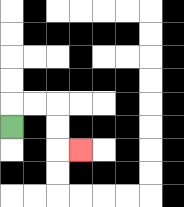{'start': '[0, 5]', 'end': '[3, 6]', 'path_directions': 'U,R,R,D,D,R', 'path_coordinates': '[[0, 5], [0, 4], [1, 4], [2, 4], [2, 5], [2, 6], [3, 6]]'}